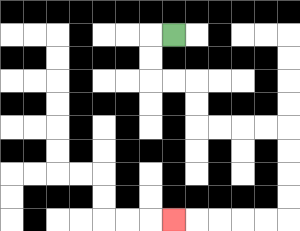{'start': '[7, 1]', 'end': '[7, 9]', 'path_directions': 'L,D,D,R,R,D,D,R,R,R,R,D,D,D,D,L,L,L,L,L', 'path_coordinates': '[[7, 1], [6, 1], [6, 2], [6, 3], [7, 3], [8, 3], [8, 4], [8, 5], [9, 5], [10, 5], [11, 5], [12, 5], [12, 6], [12, 7], [12, 8], [12, 9], [11, 9], [10, 9], [9, 9], [8, 9], [7, 9]]'}